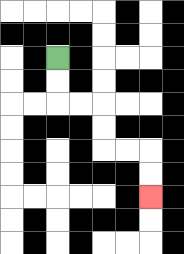{'start': '[2, 2]', 'end': '[6, 8]', 'path_directions': 'D,D,R,R,D,D,R,R,D,D', 'path_coordinates': '[[2, 2], [2, 3], [2, 4], [3, 4], [4, 4], [4, 5], [4, 6], [5, 6], [6, 6], [6, 7], [6, 8]]'}